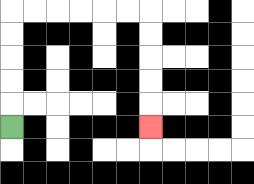{'start': '[0, 5]', 'end': '[6, 5]', 'path_directions': 'U,U,U,U,U,R,R,R,R,R,R,D,D,D,D,D', 'path_coordinates': '[[0, 5], [0, 4], [0, 3], [0, 2], [0, 1], [0, 0], [1, 0], [2, 0], [3, 0], [4, 0], [5, 0], [6, 0], [6, 1], [6, 2], [6, 3], [6, 4], [6, 5]]'}